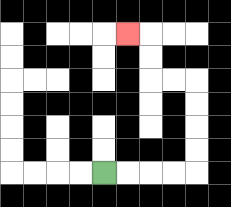{'start': '[4, 7]', 'end': '[5, 1]', 'path_directions': 'R,R,R,R,U,U,U,U,L,L,U,U,L', 'path_coordinates': '[[4, 7], [5, 7], [6, 7], [7, 7], [8, 7], [8, 6], [8, 5], [8, 4], [8, 3], [7, 3], [6, 3], [6, 2], [6, 1], [5, 1]]'}